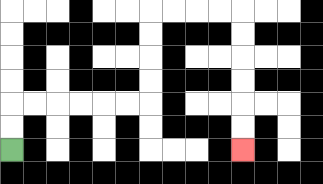{'start': '[0, 6]', 'end': '[10, 6]', 'path_directions': 'U,U,R,R,R,R,R,R,U,U,U,U,R,R,R,R,D,D,D,D,D,D', 'path_coordinates': '[[0, 6], [0, 5], [0, 4], [1, 4], [2, 4], [3, 4], [4, 4], [5, 4], [6, 4], [6, 3], [6, 2], [6, 1], [6, 0], [7, 0], [8, 0], [9, 0], [10, 0], [10, 1], [10, 2], [10, 3], [10, 4], [10, 5], [10, 6]]'}